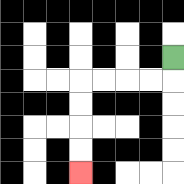{'start': '[7, 2]', 'end': '[3, 7]', 'path_directions': 'D,L,L,L,L,D,D,D,D', 'path_coordinates': '[[7, 2], [7, 3], [6, 3], [5, 3], [4, 3], [3, 3], [3, 4], [3, 5], [3, 6], [3, 7]]'}